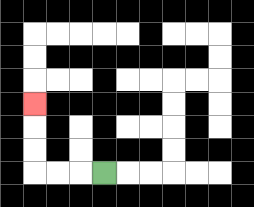{'start': '[4, 7]', 'end': '[1, 4]', 'path_directions': 'L,L,L,U,U,U', 'path_coordinates': '[[4, 7], [3, 7], [2, 7], [1, 7], [1, 6], [1, 5], [1, 4]]'}